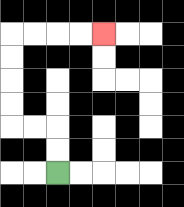{'start': '[2, 7]', 'end': '[4, 1]', 'path_directions': 'U,U,L,L,U,U,U,U,R,R,R,R', 'path_coordinates': '[[2, 7], [2, 6], [2, 5], [1, 5], [0, 5], [0, 4], [0, 3], [0, 2], [0, 1], [1, 1], [2, 1], [3, 1], [4, 1]]'}